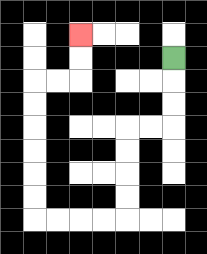{'start': '[7, 2]', 'end': '[3, 1]', 'path_directions': 'D,D,D,L,L,D,D,D,D,L,L,L,L,U,U,U,U,U,U,R,R,U,U', 'path_coordinates': '[[7, 2], [7, 3], [7, 4], [7, 5], [6, 5], [5, 5], [5, 6], [5, 7], [5, 8], [5, 9], [4, 9], [3, 9], [2, 9], [1, 9], [1, 8], [1, 7], [1, 6], [1, 5], [1, 4], [1, 3], [2, 3], [3, 3], [3, 2], [3, 1]]'}